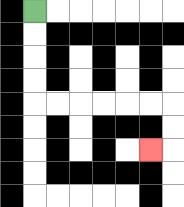{'start': '[1, 0]', 'end': '[6, 6]', 'path_directions': 'D,D,D,D,R,R,R,R,R,R,D,D,L', 'path_coordinates': '[[1, 0], [1, 1], [1, 2], [1, 3], [1, 4], [2, 4], [3, 4], [4, 4], [5, 4], [6, 4], [7, 4], [7, 5], [7, 6], [6, 6]]'}